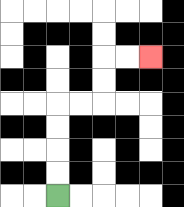{'start': '[2, 8]', 'end': '[6, 2]', 'path_directions': 'U,U,U,U,R,R,U,U,R,R', 'path_coordinates': '[[2, 8], [2, 7], [2, 6], [2, 5], [2, 4], [3, 4], [4, 4], [4, 3], [4, 2], [5, 2], [6, 2]]'}